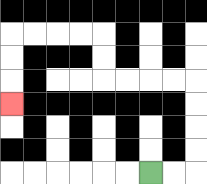{'start': '[6, 7]', 'end': '[0, 4]', 'path_directions': 'R,R,U,U,U,U,L,L,L,L,U,U,L,L,L,L,D,D,D', 'path_coordinates': '[[6, 7], [7, 7], [8, 7], [8, 6], [8, 5], [8, 4], [8, 3], [7, 3], [6, 3], [5, 3], [4, 3], [4, 2], [4, 1], [3, 1], [2, 1], [1, 1], [0, 1], [0, 2], [0, 3], [0, 4]]'}